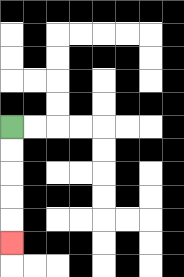{'start': '[0, 5]', 'end': '[0, 10]', 'path_directions': 'D,D,D,D,D', 'path_coordinates': '[[0, 5], [0, 6], [0, 7], [0, 8], [0, 9], [0, 10]]'}